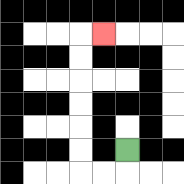{'start': '[5, 6]', 'end': '[4, 1]', 'path_directions': 'D,L,L,U,U,U,U,U,U,R', 'path_coordinates': '[[5, 6], [5, 7], [4, 7], [3, 7], [3, 6], [3, 5], [3, 4], [3, 3], [3, 2], [3, 1], [4, 1]]'}